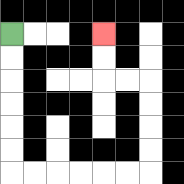{'start': '[0, 1]', 'end': '[4, 1]', 'path_directions': 'D,D,D,D,D,D,R,R,R,R,R,R,U,U,U,U,L,L,U,U', 'path_coordinates': '[[0, 1], [0, 2], [0, 3], [0, 4], [0, 5], [0, 6], [0, 7], [1, 7], [2, 7], [3, 7], [4, 7], [5, 7], [6, 7], [6, 6], [6, 5], [6, 4], [6, 3], [5, 3], [4, 3], [4, 2], [4, 1]]'}